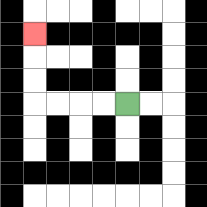{'start': '[5, 4]', 'end': '[1, 1]', 'path_directions': 'L,L,L,L,U,U,U', 'path_coordinates': '[[5, 4], [4, 4], [3, 4], [2, 4], [1, 4], [1, 3], [1, 2], [1, 1]]'}